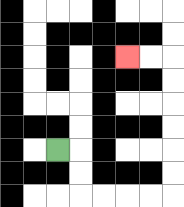{'start': '[2, 6]', 'end': '[5, 2]', 'path_directions': 'R,D,D,R,R,R,R,U,U,U,U,U,U,L,L', 'path_coordinates': '[[2, 6], [3, 6], [3, 7], [3, 8], [4, 8], [5, 8], [6, 8], [7, 8], [7, 7], [7, 6], [7, 5], [7, 4], [7, 3], [7, 2], [6, 2], [5, 2]]'}